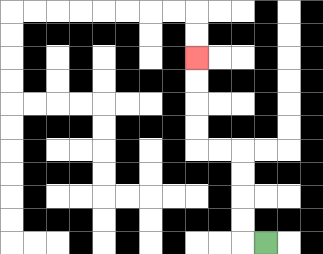{'start': '[11, 10]', 'end': '[8, 2]', 'path_directions': 'L,U,U,U,U,L,L,U,U,U,U', 'path_coordinates': '[[11, 10], [10, 10], [10, 9], [10, 8], [10, 7], [10, 6], [9, 6], [8, 6], [8, 5], [8, 4], [8, 3], [8, 2]]'}